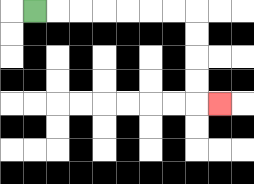{'start': '[1, 0]', 'end': '[9, 4]', 'path_directions': 'R,R,R,R,R,R,R,D,D,D,D,R', 'path_coordinates': '[[1, 0], [2, 0], [3, 0], [4, 0], [5, 0], [6, 0], [7, 0], [8, 0], [8, 1], [8, 2], [8, 3], [8, 4], [9, 4]]'}